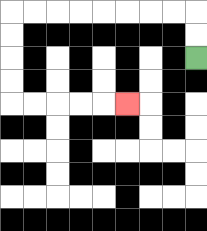{'start': '[8, 2]', 'end': '[5, 4]', 'path_directions': 'U,U,L,L,L,L,L,L,L,L,D,D,D,D,R,R,R,R,R', 'path_coordinates': '[[8, 2], [8, 1], [8, 0], [7, 0], [6, 0], [5, 0], [4, 0], [3, 0], [2, 0], [1, 0], [0, 0], [0, 1], [0, 2], [0, 3], [0, 4], [1, 4], [2, 4], [3, 4], [4, 4], [5, 4]]'}